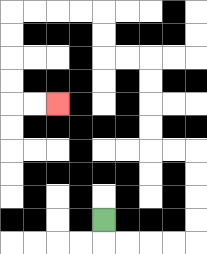{'start': '[4, 9]', 'end': '[2, 4]', 'path_directions': 'D,R,R,R,R,U,U,U,U,L,L,U,U,U,U,L,L,U,U,L,L,L,L,D,D,D,D,R,R', 'path_coordinates': '[[4, 9], [4, 10], [5, 10], [6, 10], [7, 10], [8, 10], [8, 9], [8, 8], [8, 7], [8, 6], [7, 6], [6, 6], [6, 5], [6, 4], [6, 3], [6, 2], [5, 2], [4, 2], [4, 1], [4, 0], [3, 0], [2, 0], [1, 0], [0, 0], [0, 1], [0, 2], [0, 3], [0, 4], [1, 4], [2, 4]]'}